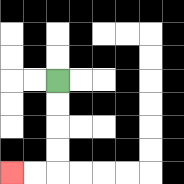{'start': '[2, 3]', 'end': '[0, 7]', 'path_directions': 'D,D,D,D,L,L', 'path_coordinates': '[[2, 3], [2, 4], [2, 5], [2, 6], [2, 7], [1, 7], [0, 7]]'}